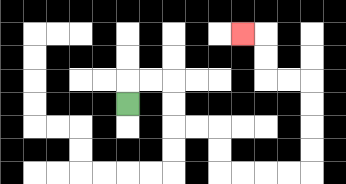{'start': '[5, 4]', 'end': '[10, 1]', 'path_directions': 'U,R,R,D,D,R,R,D,D,R,R,R,R,U,U,U,U,L,L,U,U,L', 'path_coordinates': '[[5, 4], [5, 3], [6, 3], [7, 3], [7, 4], [7, 5], [8, 5], [9, 5], [9, 6], [9, 7], [10, 7], [11, 7], [12, 7], [13, 7], [13, 6], [13, 5], [13, 4], [13, 3], [12, 3], [11, 3], [11, 2], [11, 1], [10, 1]]'}